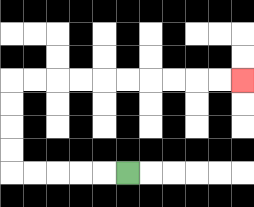{'start': '[5, 7]', 'end': '[10, 3]', 'path_directions': 'L,L,L,L,L,U,U,U,U,R,R,R,R,R,R,R,R,R,R', 'path_coordinates': '[[5, 7], [4, 7], [3, 7], [2, 7], [1, 7], [0, 7], [0, 6], [0, 5], [0, 4], [0, 3], [1, 3], [2, 3], [3, 3], [4, 3], [5, 3], [6, 3], [7, 3], [8, 3], [9, 3], [10, 3]]'}